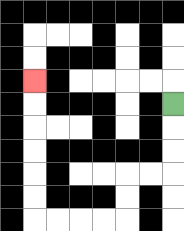{'start': '[7, 4]', 'end': '[1, 3]', 'path_directions': 'D,D,D,L,L,D,D,L,L,L,L,U,U,U,U,U,U', 'path_coordinates': '[[7, 4], [7, 5], [7, 6], [7, 7], [6, 7], [5, 7], [5, 8], [5, 9], [4, 9], [3, 9], [2, 9], [1, 9], [1, 8], [1, 7], [1, 6], [1, 5], [1, 4], [1, 3]]'}